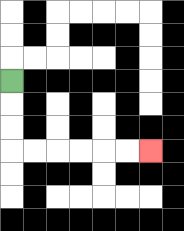{'start': '[0, 3]', 'end': '[6, 6]', 'path_directions': 'D,D,D,R,R,R,R,R,R', 'path_coordinates': '[[0, 3], [0, 4], [0, 5], [0, 6], [1, 6], [2, 6], [3, 6], [4, 6], [5, 6], [6, 6]]'}